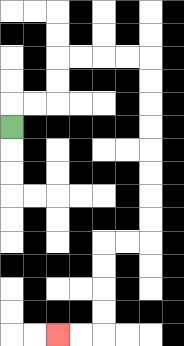{'start': '[0, 5]', 'end': '[2, 14]', 'path_directions': 'U,R,R,U,U,R,R,R,R,D,D,D,D,D,D,D,D,L,L,D,D,D,D,L,L', 'path_coordinates': '[[0, 5], [0, 4], [1, 4], [2, 4], [2, 3], [2, 2], [3, 2], [4, 2], [5, 2], [6, 2], [6, 3], [6, 4], [6, 5], [6, 6], [6, 7], [6, 8], [6, 9], [6, 10], [5, 10], [4, 10], [4, 11], [4, 12], [4, 13], [4, 14], [3, 14], [2, 14]]'}